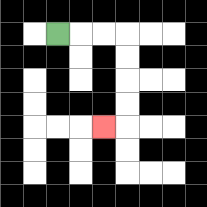{'start': '[2, 1]', 'end': '[4, 5]', 'path_directions': 'R,R,R,D,D,D,D,L', 'path_coordinates': '[[2, 1], [3, 1], [4, 1], [5, 1], [5, 2], [5, 3], [5, 4], [5, 5], [4, 5]]'}